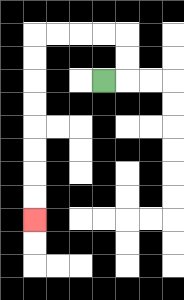{'start': '[4, 3]', 'end': '[1, 9]', 'path_directions': 'R,U,U,L,L,L,L,D,D,D,D,D,D,D,D', 'path_coordinates': '[[4, 3], [5, 3], [5, 2], [5, 1], [4, 1], [3, 1], [2, 1], [1, 1], [1, 2], [1, 3], [1, 4], [1, 5], [1, 6], [1, 7], [1, 8], [1, 9]]'}